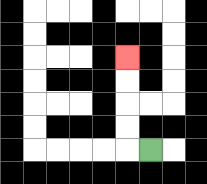{'start': '[6, 6]', 'end': '[5, 2]', 'path_directions': 'L,U,U,U,U', 'path_coordinates': '[[6, 6], [5, 6], [5, 5], [5, 4], [5, 3], [5, 2]]'}